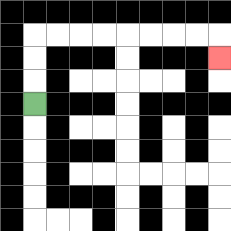{'start': '[1, 4]', 'end': '[9, 2]', 'path_directions': 'U,U,U,R,R,R,R,R,R,R,R,D', 'path_coordinates': '[[1, 4], [1, 3], [1, 2], [1, 1], [2, 1], [3, 1], [4, 1], [5, 1], [6, 1], [7, 1], [8, 1], [9, 1], [9, 2]]'}